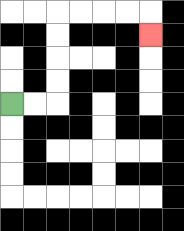{'start': '[0, 4]', 'end': '[6, 1]', 'path_directions': 'R,R,U,U,U,U,R,R,R,R,D', 'path_coordinates': '[[0, 4], [1, 4], [2, 4], [2, 3], [2, 2], [2, 1], [2, 0], [3, 0], [4, 0], [5, 0], [6, 0], [6, 1]]'}